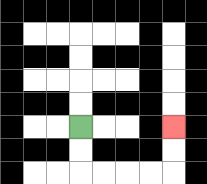{'start': '[3, 5]', 'end': '[7, 5]', 'path_directions': 'D,D,R,R,R,R,U,U', 'path_coordinates': '[[3, 5], [3, 6], [3, 7], [4, 7], [5, 7], [6, 7], [7, 7], [7, 6], [7, 5]]'}